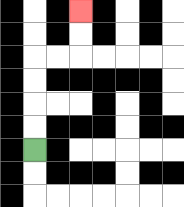{'start': '[1, 6]', 'end': '[3, 0]', 'path_directions': 'U,U,U,U,R,R,U,U', 'path_coordinates': '[[1, 6], [1, 5], [1, 4], [1, 3], [1, 2], [2, 2], [3, 2], [3, 1], [3, 0]]'}